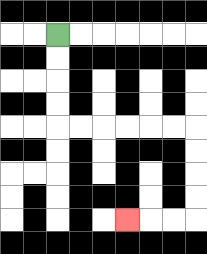{'start': '[2, 1]', 'end': '[5, 9]', 'path_directions': 'D,D,D,D,R,R,R,R,R,R,D,D,D,D,L,L,L', 'path_coordinates': '[[2, 1], [2, 2], [2, 3], [2, 4], [2, 5], [3, 5], [4, 5], [5, 5], [6, 5], [7, 5], [8, 5], [8, 6], [8, 7], [8, 8], [8, 9], [7, 9], [6, 9], [5, 9]]'}